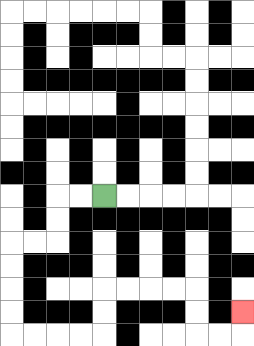{'start': '[4, 8]', 'end': '[10, 13]', 'path_directions': 'L,L,D,D,L,L,D,D,D,D,R,R,R,R,U,U,R,R,R,R,D,D,R,R,U', 'path_coordinates': '[[4, 8], [3, 8], [2, 8], [2, 9], [2, 10], [1, 10], [0, 10], [0, 11], [0, 12], [0, 13], [0, 14], [1, 14], [2, 14], [3, 14], [4, 14], [4, 13], [4, 12], [5, 12], [6, 12], [7, 12], [8, 12], [8, 13], [8, 14], [9, 14], [10, 14], [10, 13]]'}